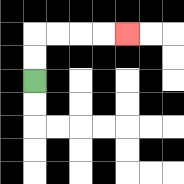{'start': '[1, 3]', 'end': '[5, 1]', 'path_directions': 'U,U,R,R,R,R', 'path_coordinates': '[[1, 3], [1, 2], [1, 1], [2, 1], [3, 1], [4, 1], [5, 1]]'}